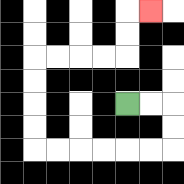{'start': '[5, 4]', 'end': '[6, 0]', 'path_directions': 'R,R,D,D,L,L,L,L,L,L,U,U,U,U,R,R,R,R,U,U,R', 'path_coordinates': '[[5, 4], [6, 4], [7, 4], [7, 5], [7, 6], [6, 6], [5, 6], [4, 6], [3, 6], [2, 6], [1, 6], [1, 5], [1, 4], [1, 3], [1, 2], [2, 2], [3, 2], [4, 2], [5, 2], [5, 1], [5, 0], [6, 0]]'}